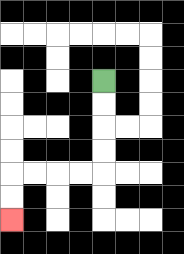{'start': '[4, 3]', 'end': '[0, 9]', 'path_directions': 'D,D,D,D,L,L,L,L,D,D', 'path_coordinates': '[[4, 3], [4, 4], [4, 5], [4, 6], [4, 7], [3, 7], [2, 7], [1, 7], [0, 7], [0, 8], [0, 9]]'}